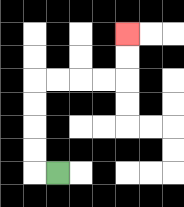{'start': '[2, 7]', 'end': '[5, 1]', 'path_directions': 'L,U,U,U,U,R,R,R,R,U,U', 'path_coordinates': '[[2, 7], [1, 7], [1, 6], [1, 5], [1, 4], [1, 3], [2, 3], [3, 3], [4, 3], [5, 3], [5, 2], [5, 1]]'}